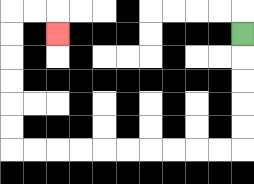{'start': '[10, 1]', 'end': '[2, 1]', 'path_directions': 'D,D,D,D,D,L,L,L,L,L,L,L,L,L,L,U,U,U,U,U,U,R,R,D', 'path_coordinates': '[[10, 1], [10, 2], [10, 3], [10, 4], [10, 5], [10, 6], [9, 6], [8, 6], [7, 6], [6, 6], [5, 6], [4, 6], [3, 6], [2, 6], [1, 6], [0, 6], [0, 5], [0, 4], [0, 3], [0, 2], [0, 1], [0, 0], [1, 0], [2, 0], [2, 1]]'}